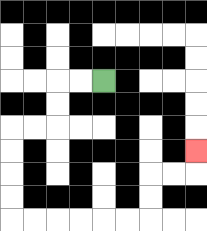{'start': '[4, 3]', 'end': '[8, 6]', 'path_directions': 'L,L,D,D,L,L,D,D,D,D,R,R,R,R,R,R,U,U,R,R,U', 'path_coordinates': '[[4, 3], [3, 3], [2, 3], [2, 4], [2, 5], [1, 5], [0, 5], [0, 6], [0, 7], [0, 8], [0, 9], [1, 9], [2, 9], [3, 9], [4, 9], [5, 9], [6, 9], [6, 8], [6, 7], [7, 7], [8, 7], [8, 6]]'}